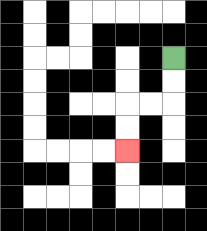{'start': '[7, 2]', 'end': '[5, 6]', 'path_directions': 'D,D,L,L,D,D', 'path_coordinates': '[[7, 2], [7, 3], [7, 4], [6, 4], [5, 4], [5, 5], [5, 6]]'}